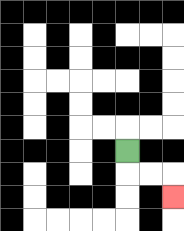{'start': '[5, 6]', 'end': '[7, 8]', 'path_directions': 'D,R,R,D', 'path_coordinates': '[[5, 6], [5, 7], [6, 7], [7, 7], [7, 8]]'}